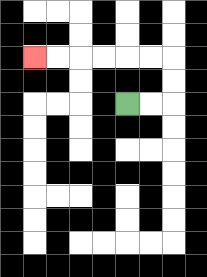{'start': '[5, 4]', 'end': '[1, 2]', 'path_directions': 'R,R,U,U,L,L,L,L,L,L', 'path_coordinates': '[[5, 4], [6, 4], [7, 4], [7, 3], [7, 2], [6, 2], [5, 2], [4, 2], [3, 2], [2, 2], [1, 2]]'}